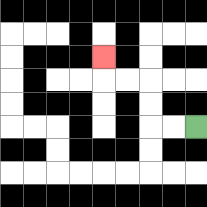{'start': '[8, 5]', 'end': '[4, 2]', 'path_directions': 'L,L,U,U,L,L,U', 'path_coordinates': '[[8, 5], [7, 5], [6, 5], [6, 4], [6, 3], [5, 3], [4, 3], [4, 2]]'}